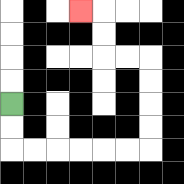{'start': '[0, 4]', 'end': '[3, 0]', 'path_directions': 'D,D,R,R,R,R,R,R,U,U,U,U,L,L,U,U,L', 'path_coordinates': '[[0, 4], [0, 5], [0, 6], [1, 6], [2, 6], [3, 6], [4, 6], [5, 6], [6, 6], [6, 5], [6, 4], [6, 3], [6, 2], [5, 2], [4, 2], [4, 1], [4, 0], [3, 0]]'}